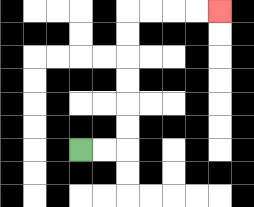{'start': '[3, 6]', 'end': '[9, 0]', 'path_directions': 'R,R,U,U,U,U,U,U,R,R,R,R', 'path_coordinates': '[[3, 6], [4, 6], [5, 6], [5, 5], [5, 4], [5, 3], [5, 2], [5, 1], [5, 0], [6, 0], [7, 0], [8, 0], [9, 0]]'}